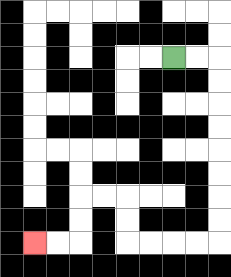{'start': '[7, 2]', 'end': '[1, 10]', 'path_directions': 'R,R,D,D,D,D,D,D,D,D,L,L,L,L,U,U,L,L,D,D,L,L', 'path_coordinates': '[[7, 2], [8, 2], [9, 2], [9, 3], [9, 4], [9, 5], [9, 6], [9, 7], [9, 8], [9, 9], [9, 10], [8, 10], [7, 10], [6, 10], [5, 10], [5, 9], [5, 8], [4, 8], [3, 8], [3, 9], [3, 10], [2, 10], [1, 10]]'}